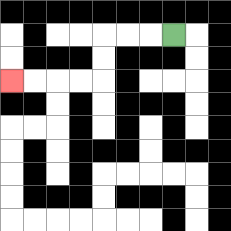{'start': '[7, 1]', 'end': '[0, 3]', 'path_directions': 'L,L,L,D,D,L,L,L,L', 'path_coordinates': '[[7, 1], [6, 1], [5, 1], [4, 1], [4, 2], [4, 3], [3, 3], [2, 3], [1, 3], [0, 3]]'}